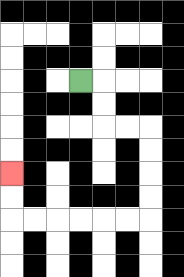{'start': '[3, 3]', 'end': '[0, 7]', 'path_directions': 'R,D,D,R,R,D,D,D,D,L,L,L,L,L,L,U,U', 'path_coordinates': '[[3, 3], [4, 3], [4, 4], [4, 5], [5, 5], [6, 5], [6, 6], [6, 7], [6, 8], [6, 9], [5, 9], [4, 9], [3, 9], [2, 9], [1, 9], [0, 9], [0, 8], [0, 7]]'}